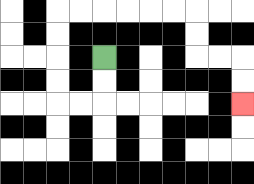{'start': '[4, 2]', 'end': '[10, 4]', 'path_directions': 'D,D,L,L,U,U,U,U,R,R,R,R,R,R,D,D,R,R,D,D', 'path_coordinates': '[[4, 2], [4, 3], [4, 4], [3, 4], [2, 4], [2, 3], [2, 2], [2, 1], [2, 0], [3, 0], [4, 0], [5, 0], [6, 0], [7, 0], [8, 0], [8, 1], [8, 2], [9, 2], [10, 2], [10, 3], [10, 4]]'}